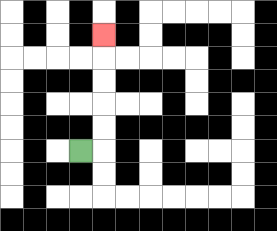{'start': '[3, 6]', 'end': '[4, 1]', 'path_directions': 'R,U,U,U,U,U', 'path_coordinates': '[[3, 6], [4, 6], [4, 5], [4, 4], [4, 3], [4, 2], [4, 1]]'}